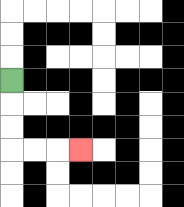{'start': '[0, 3]', 'end': '[3, 6]', 'path_directions': 'D,D,D,R,R,R', 'path_coordinates': '[[0, 3], [0, 4], [0, 5], [0, 6], [1, 6], [2, 6], [3, 6]]'}